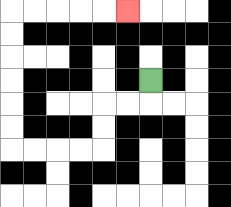{'start': '[6, 3]', 'end': '[5, 0]', 'path_directions': 'D,L,L,D,D,L,L,L,L,U,U,U,U,U,U,R,R,R,R,R', 'path_coordinates': '[[6, 3], [6, 4], [5, 4], [4, 4], [4, 5], [4, 6], [3, 6], [2, 6], [1, 6], [0, 6], [0, 5], [0, 4], [0, 3], [0, 2], [0, 1], [0, 0], [1, 0], [2, 0], [3, 0], [4, 0], [5, 0]]'}